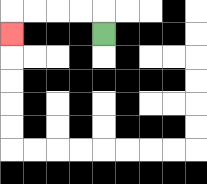{'start': '[4, 1]', 'end': '[0, 1]', 'path_directions': 'U,L,L,L,L,D', 'path_coordinates': '[[4, 1], [4, 0], [3, 0], [2, 0], [1, 0], [0, 0], [0, 1]]'}